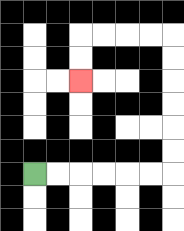{'start': '[1, 7]', 'end': '[3, 3]', 'path_directions': 'R,R,R,R,R,R,U,U,U,U,U,U,L,L,L,L,D,D', 'path_coordinates': '[[1, 7], [2, 7], [3, 7], [4, 7], [5, 7], [6, 7], [7, 7], [7, 6], [7, 5], [7, 4], [7, 3], [7, 2], [7, 1], [6, 1], [5, 1], [4, 1], [3, 1], [3, 2], [3, 3]]'}